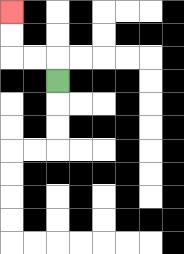{'start': '[2, 3]', 'end': '[0, 0]', 'path_directions': 'U,L,L,U,U', 'path_coordinates': '[[2, 3], [2, 2], [1, 2], [0, 2], [0, 1], [0, 0]]'}